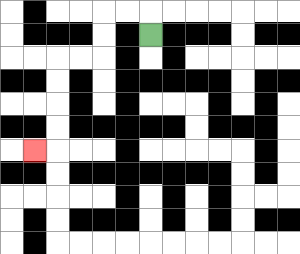{'start': '[6, 1]', 'end': '[1, 6]', 'path_directions': 'U,L,L,D,D,L,L,D,D,D,D,L', 'path_coordinates': '[[6, 1], [6, 0], [5, 0], [4, 0], [4, 1], [4, 2], [3, 2], [2, 2], [2, 3], [2, 4], [2, 5], [2, 6], [1, 6]]'}